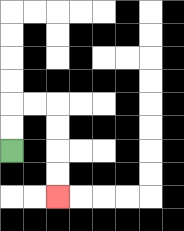{'start': '[0, 6]', 'end': '[2, 8]', 'path_directions': 'U,U,R,R,D,D,D,D', 'path_coordinates': '[[0, 6], [0, 5], [0, 4], [1, 4], [2, 4], [2, 5], [2, 6], [2, 7], [2, 8]]'}